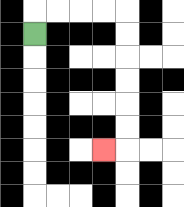{'start': '[1, 1]', 'end': '[4, 6]', 'path_directions': 'U,R,R,R,R,D,D,D,D,D,D,L', 'path_coordinates': '[[1, 1], [1, 0], [2, 0], [3, 0], [4, 0], [5, 0], [5, 1], [5, 2], [5, 3], [5, 4], [5, 5], [5, 6], [4, 6]]'}